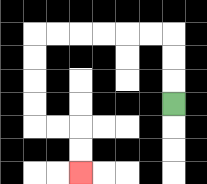{'start': '[7, 4]', 'end': '[3, 7]', 'path_directions': 'U,U,U,L,L,L,L,L,L,D,D,D,D,R,R,D,D', 'path_coordinates': '[[7, 4], [7, 3], [7, 2], [7, 1], [6, 1], [5, 1], [4, 1], [3, 1], [2, 1], [1, 1], [1, 2], [1, 3], [1, 4], [1, 5], [2, 5], [3, 5], [3, 6], [3, 7]]'}